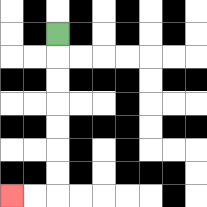{'start': '[2, 1]', 'end': '[0, 8]', 'path_directions': 'D,D,D,D,D,D,D,L,L', 'path_coordinates': '[[2, 1], [2, 2], [2, 3], [2, 4], [2, 5], [2, 6], [2, 7], [2, 8], [1, 8], [0, 8]]'}